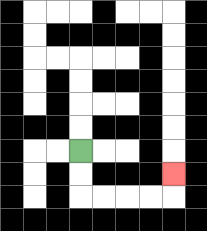{'start': '[3, 6]', 'end': '[7, 7]', 'path_directions': 'D,D,R,R,R,R,U', 'path_coordinates': '[[3, 6], [3, 7], [3, 8], [4, 8], [5, 8], [6, 8], [7, 8], [7, 7]]'}